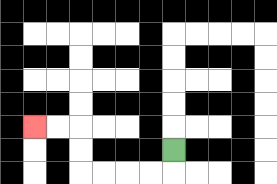{'start': '[7, 6]', 'end': '[1, 5]', 'path_directions': 'D,L,L,L,L,U,U,L,L', 'path_coordinates': '[[7, 6], [7, 7], [6, 7], [5, 7], [4, 7], [3, 7], [3, 6], [3, 5], [2, 5], [1, 5]]'}